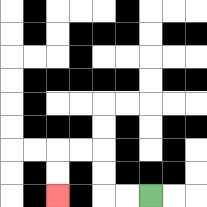{'start': '[6, 8]', 'end': '[2, 8]', 'path_directions': 'L,L,U,U,L,L,D,D', 'path_coordinates': '[[6, 8], [5, 8], [4, 8], [4, 7], [4, 6], [3, 6], [2, 6], [2, 7], [2, 8]]'}